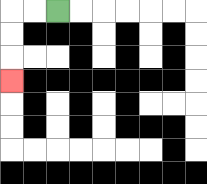{'start': '[2, 0]', 'end': '[0, 3]', 'path_directions': 'L,L,D,D,D', 'path_coordinates': '[[2, 0], [1, 0], [0, 0], [0, 1], [0, 2], [0, 3]]'}